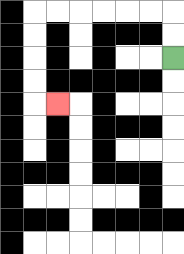{'start': '[7, 2]', 'end': '[2, 4]', 'path_directions': 'U,U,L,L,L,L,L,L,D,D,D,D,R', 'path_coordinates': '[[7, 2], [7, 1], [7, 0], [6, 0], [5, 0], [4, 0], [3, 0], [2, 0], [1, 0], [1, 1], [1, 2], [1, 3], [1, 4], [2, 4]]'}